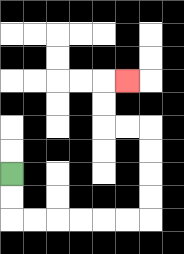{'start': '[0, 7]', 'end': '[5, 3]', 'path_directions': 'D,D,R,R,R,R,R,R,U,U,U,U,L,L,U,U,R', 'path_coordinates': '[[0, 7], [0, 8], [0, 9], [1, 9], [2, 9], [3, 9], [4, 9], [5, 9], [6, 9], [6, 8], [6, 7], [6, 6], [6, 5], [5, 5], [4, 5], [4, 4], [4, 3], [5, 3]]'}